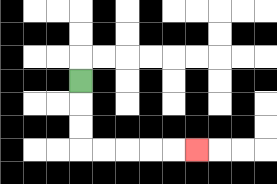{'start': '[3, 3]', 'end': '[8, 6]', 'path_directions': 'D,D,D,R,R,R,R,R', 'path_coordinates': '[[3, 3], [3, 4], [3, 5], [3, 6], [4, 6], [5, 6], [6, 6], [7, 6], [8, 6]]'}